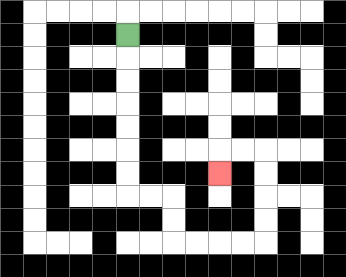{'start': '[5, 1]', 'end': '[9, 7]', 'path_directions': 'D,D,D,D,D,D,D,R,R,D,D,R,R,R,R,U,U,U,U,L,L,D', 'path_coordinates': '[[5, 1], [5, 2], [5, 3], [5, 4], [5, 5], [5, 6], [5, 7], [5, 8], [6, 8], [7, 8], [7, 9], [7, 10], [8, 10], [9, 10], [10, 10], [11, 10], [11, 9], [11, 8], [11, 7], [11, 6], [10, 6], [9, 6], [9, 7]]'}